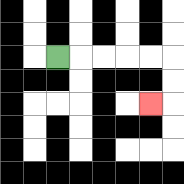{'start': '[2, 2]', 'end': '[6, 4]', 'path_directions': 'R,R,R,R,R,D,D,L', 'path_coordinates': '[[2, 2], [3, 2], [4, 2], [5, 2], [6, 2], [7, 2], [7, 3], [7, 4], [6, 4]]'}